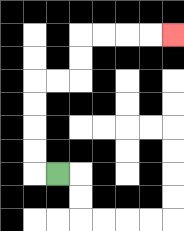{'start': '[2, 7]', 'end': '[7, 1]', 'path_directions': 'L,U,U,U,U,R,R,U,U,R,R,R,R', 'path_coordinates': '[[2, 7], [1, 7], [1, 6], [1, 5], [1, 4], [1, 3], [2, 3], [3, 3], [3, 2], [3, 1], [4, 1], [5, 1], [6, 1], [7, 1]]'}